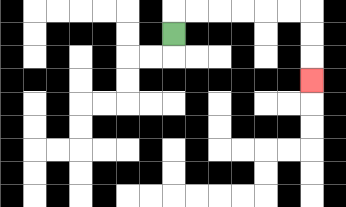{'start': '[7, 1]', 'end': '[13, 3]', 'path_directions': 'U,R,R,R,R,R,R,D,D,D', 'path_coordinates': '[[7, 1], [7, 0], [8, 0], [9, 0], [10, 0], [11, 0], [12, 0], [13, 0], [13, 1], [13, 2], [13, 3]]'}